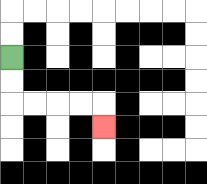{'start': '[0, 2]', 'end': '[4, 5]', 'path_directions': 'D,D,R,R,R,R,D', 'path_coordinates': '[[0, 2], [0, 3], [0, 4], [1, 4], [2, 4], [3, 4], [4, 4], [4, 5]]'}